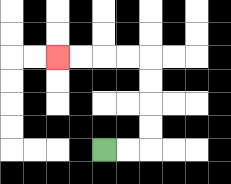{'start': '[4, 6]', 'end': '[2, 2]', 'path_directions': 'R,R,U,U,U,U,L,L,L,L', 'path_coordinates': '[[4, 6], [5, 6], [6, 6], [6, 5], [6, 4], [6, 3], [6, 2], [5, 2], [4, 2], [3, 2], [2, 2]]'}